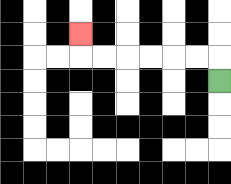{'start': '[9, 3]', 'end': '[3, 1]', 'path_directions': 'U,L,L,L,L,L,L,U', 'path_coordinates': '[[9, 3], [9, 2], [8, 2], [7, 2], [6, 2], [5, 2], [4, 2], [3, 2], [3, 1]]'}